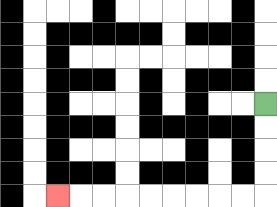{'start': '[11, 4]', 'end': '[2, 8]', 'path_directions': 'D,D,D,D,L,L,L,L,L,L,L,L,L', 'path_coordinates': '[[11, 4], [11, 5], [11, 6], [11, 7], [11, 8], [10, 8], [9, 8], [8, 8], [7, 8], [6, 8], [5, 8], [4, 8], [3, 8], [2, 8]]'}